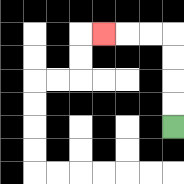{'start': '[7, 5]', 'end': '[4, 1]', 'path_directions': 'U,U,U,U,L,L,L', 'path_coordinates': '[[7, 5], [7, 4], [7, 3], [7, 2], [7, 1], [6, 1], [5, 1], [4, 1]]'}